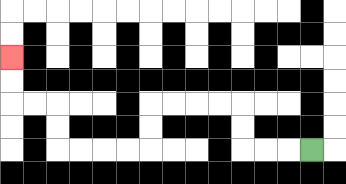{'start': '[13, 6]', 'end': '[0, 2]', 'path_directions': 'L,L,L,U,U,L,L,L,L,D,D,L,L,L,L,U,U,L,L,U,U', 'path_coordinates': '[[13, 6], [12, 6], [11, 6], [10, 6], [10, 5], [10, 4], [9, 4], [8, 4], [7, 4], [6, 4], [6, 5], [6, 6], [5, 6], [4, 6], [3, 6], [2, 6], [2, 5], [2, 4], [1, 4], [0, 4], [0, 3], [0, 2]]'}